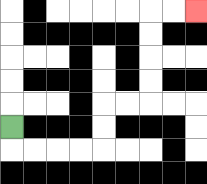{'start': '[0, 5]', 'end': '[8, 0]', 'path_directions': 'D,R,R,R,R,U,U,R,R,U,U,U,U,R,R', 'path_coordinates': '[[0, 5], [0, 6], [1, 6], [2, 6], [3, 6], [4, 6], [4, 5], [4, 4], [5, 4], [6, 4], [6, 3], [6, 2], [6, 1], [6, 0], [7, 0], [8, 0]]'}